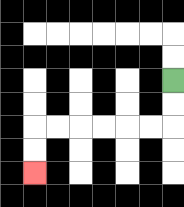{'start': '[7, 3]', 'end': '[1, 7]', 'path_directions': 'D,D,L,L,L,L,L,L,D,D', 'path_coordinates': '[[7, 3], [7, 4], [7, 5], [6, 5], [5, 5], [4, 5], [3, 5], [2, 5], [1, 5], [1, 6], [1, 7]]'}